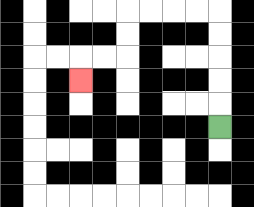{'start': '[9, 5]', 'end': '[3, 3]', 'path_directions': 'U,U,U,U,U,L,L,L,L,D,D,L,L,D', 'path_coordinates': '[[9, 5], [9, 4], [9, 3], [9, 2], [9, 1], [9, 0], [8, 0], [7, 0], [6, 0], [5, 0], [5, 1], [5, 2], [4, 2], [3, 2], [3, 3]]'}